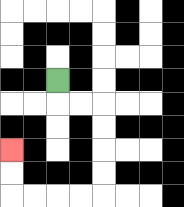{'start': '[2, 3]', 'end': '[0, 6]', 'path_directions': 'D,R,R,D,D,D,D,L,L,L,L,U,U', 'path_coordinates': '[[2, 3], [2, 4], [3, 4], [4, 4], [4, 5], [4, 6], [4, 7], [4, 8], [3, 8], [2, 8], [1, 8], [0, 8], [0, 7], [0, 6]]'}